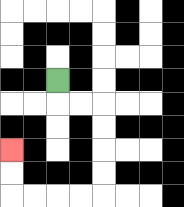{'start': '[2, 3]', 'end': '[0, 6]', 'path_directions': 'D,R,R,D,D,D,D,L,L,L,L,U,U', 'path_coordinates': '[[2, 3], [2, 4], [3, 4], [4, 4], [4, 5], [4, 6], [4, 7], [4, 8], [3, 8], [2, 8], [1, 8], [0, 8], [0, 7], [0, 6]]'}